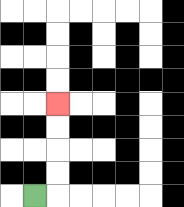{'start': '[1, 8]', 'end': '[2, 4]', 'path_directions': 'R,U,U,U,U', 'path_coordinates': '[[1, 8], [2, 8], [2, 7], [2, 6], [2, 5], [2, 4]]'}